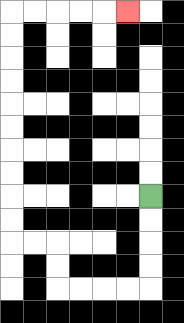{'start': '[6, 8]', 'end': '[5, 0]', 'path_directions': 'D,D,D,D,L,L,L,L,U,U,L,L,U,U,U,U,U,U,U,U,U,U,R,R,R,R,R', 'path_coordinates': '[[6, 8], [6, 9], [6, 10], [6, 11], [6, 12], [5, 12], [4, 12], [3, 12], [2, 12], [2, 11], [2, 10], [1, 10], [0, 10], [0, 9], [0, 8], [0, 7], [0, 6], [0, 5], [0, 4], [0, 3], [0, 2], [0, 1], [0, 0], [1, 0], [2, 0], [3, 0], [4, 0], [5, 0]]'}